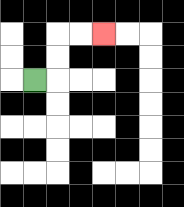{'start': '[1, 3]', 'end': '[4, 1]', 'path_directions': 'R,U,U,R,R', 'path_coordinates': '[[1, 3], [2, 3], [2, 2], [2, 1], [3, 1], [4, 1]]'}